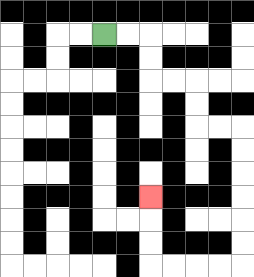{'start': '[4, 1]', 'end': '[6, 8]', 'path_directions': 'R,R,D,D,R,R,D,D,R,R,D,D,D,D,D,D,L,L,L,L,U,U,U', 'path_coordinates': '[[4, 1], [5, 1], [6, 1], [6, 2], [6, 3], [7, 3], [8, 3], [8, 4], [8, 5], [9, 5], [10, 5], [10, 6], [10, 7], [10, 8], [10, 9], [10, 10], [10, 11], [9, 11], [8, 11], [7, 11], [6, 11], [6, 10], [6, 9], [6, 8]]'}